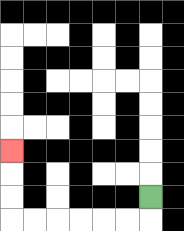{'start': '[6, 8]', 'end': '[0, 6]', 'path_directions': 'D,L,L,L,L,L,L,U,U,U', 'path_coordinates': '[[6, 8], [6, 9], [5, 9], [4, 9], [3, 9], [2, 9], [1, 9], [0, 9], [0, 8], [0, 7], [0, 6]]'}